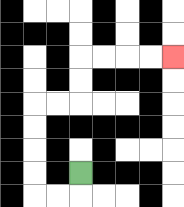{'start': '[3, 7]', 'end': '[7, 2]', 'path_directions': 'D,L,L,U,U,U,U,R,R,U,U,R,R,R,R', 'path_coordinates': '[[3, 7], [3, 8], [2, 8], [1, 8], [1, 7], [1, 6], [1, 5], [1, 4], [2, 4], [3, 4], [3, 3], [3, 2], [4, 2], [5, 2], [6, 2], [7, 2]]'}